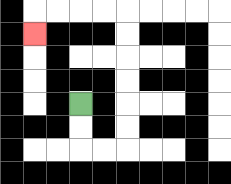{'start': '[3, 4]', 'end': '[1, 1]', 'path_directions': 'D,D,R,R,U,U,U,U,U,U,L,L,L,L,D', 'path_coordinates': '[[3, 4], [3, 5], [3, 6], [4, 6], [5, 6], [5, 5], [5, 4], [5, 3], [5, 2], [5, 1], [5, 0], [4, 0], [3, 0], [2, 0], [1, 0], [1, 1]]'}